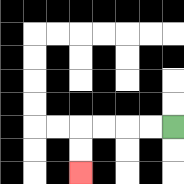{'start': '[7, 5]', 'end': '[3, 7]', 'path_directions': 'L,L,L,L,D,D', 'path_coordinates': '[[7, 5], [6, 5], [5, 5], [4, 5], [3, 5], [3, 6], [3, 7]]'}